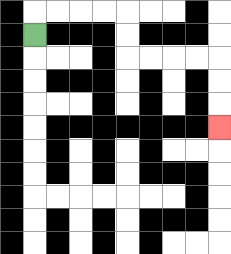{'start': '[1, 1]', 'end': '[9, 5]', 'path_directions': 'U,R,R,R,R,D,D,R,R,R,R,D,D,D', 'path_coordinates': '[[1, 1], [1, 0], [2, 0], [3, 0], [4, 0], [5, 0], [5, 1], [5, 2], [6, 2], [7, 2], [8, 2], [9, 2], [9, 3], [9, 4], [9, 5]]'}